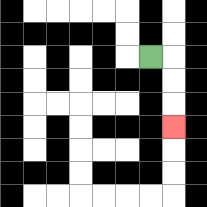{'start': '[6, 2]', 'end': '[7, 5]', 'path_directions': 'R,D,D,D', 'path_coordinates': '[[6, 2], [7, 2], [7, 3], [7, 4], [7, 5]]'}